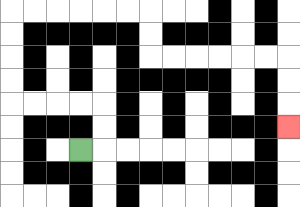{'start': '[3, 6]', 'end': '[12, 5]', 'path_directions': 'R,U,U,L,L,L,L,U,U,U,U,R,R,R,R,R,R,D,D,R,R,R,R,R,R,D,D,D', 'path_coordinates': '[[3, 6], [4, 6], [4, 5], [4, 4], [3, 4], [2, 4], [1, 4], [0, 4], [0, 3], [0, 2], [0, 1], [0, 0], [1, 0], [2, 0], [3, 0], [4, 0], [5, 0], [6, 0], [6, 1], [6, 2], [7, 2], [8, 2], [9, 2], [10, 2], [11, 2], [12, 2], [12, 3], [12, 4], [12, 5]]'}